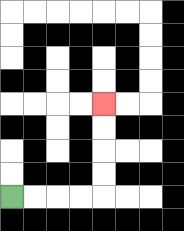{'start': '[0, 8]', 'end': '[4, 4]', 'path_directions': 'R,R,R,R,U,U,U,U', 'path_coordinates': '[[0, 8], [1, 8], [2, 8], [3, 8], [4, 8], [4, 7], [4, 6], [4, 5], [4, 4]]'}